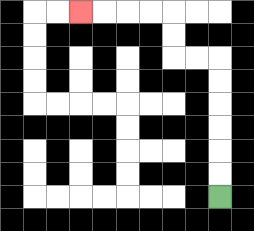{'start': '[9, 8]', 'end': '[3, 0]', 'path_directions': 'U,U,U,U,U,U,L,L,U,U,L,L,L,L', 'path_coordinates': '[[9, 8], [9, 7], [9, 6], [9, 5], [9, 4], [9, 3], [9, 2], [8, 2], [7, 2], [7, 1], [7, 0], [6, 0], [5, 0], [4, 0], [3, 0]]'}